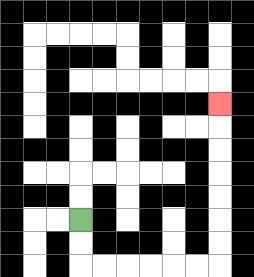{'start': '[3, 9]', 'end': '[9, 4]', 'path_directions': 'D,D,R,R,R,R,R,R,U,U,U,U,U,U,U', 'path_coordinates': '[[3, 9], [3, 10], [3, 11], [4, 11], [5, 11], [6, 11], [7, 11], [8, 11], [9, 11], [9, 10], [9, 9], [9, 8], [9, 7], [9, 6], [9, 5], [9, 4]]'}